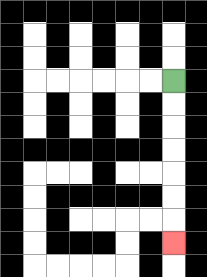{'start': '[7, 3]', 'end': '[7, 10]', 'path_directions': 'D,D,D,D,D,D,D', 'path_coordinates': '[[7, 3], [7, 4], [7, 5], [7, 6], [7, 7], [7, 8], [7, 9], [7, 10]]'}